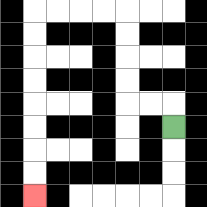{'start': '[7, 5]', 'end': '[1, 8]', 'path_directions': 'U,L,L,U,U,U,U,L,L,L,L,D,D,D,D,D,D,D,D', 'path_coordinates': '[[7, 5], [7, 4], [6, 4], [5, 4], [5, 3], [5, 2], [5, 1], [5, 0], [4, 0], [3, 0], [2, 0], [1, 0], [1, 1], [1, 2], [1, 3], [1, 4], [1, 5], [1, 6], [1, 7], [1, 8]]'}